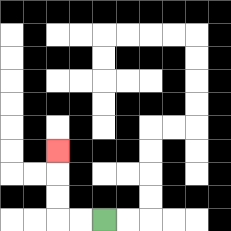{'start': '[4, 9]', 'end': '[2, 6]', 'path_directions': 'L,L,U,U,U', 'path_coordinates': '[[4, 9], [3, 9], [2, 9], [2, 8], [2, 7], [2, 6]]'}